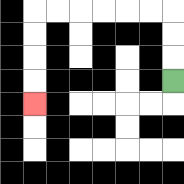{'start': '[7, 3]', 'end': '[1, 4]', 'path_directions': 'U,U,U,L,L,L,L,L,L,D,D,D,D', 'path_coordinates': '[[7, 3], [7, 2], [7, 1], [7, 0], [6, 0], [5, 0], [4, 0], [3, 0], [2, 0], [1, 0], [1, 1], [1, 2], [1, 3], [1, 4]]'}